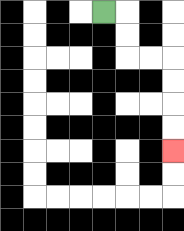{'start': '[4, 0]', 'end': '[7, 6]', 'path_directions': 'R,D,D,R,R,D,D,D,D', 'path_coordinates': '[[4, 0], [5, 0], [5, 1], [5, 2], [6, 2], [7, 2], [7, 3], [7, 4], [7, 5], [7, 6]]'}